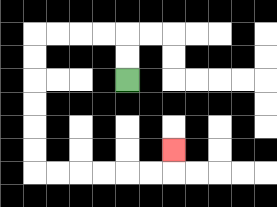{'start': '[5, 3]', 'end': '[7, 6]', 'path_directions': 'U,U,L,L,L,L,D,D,D,D,D,D,R,R,R,R,R,R,U', 'path_coordinates': '[[5, 3], [5, 2], [5, 1], [4, 1], [3, 1], [2, 1], [1, 1], [1, 2], [1, 3], [1, 4], [1, 5], [1, 6], [1, 7], [2, 7], [3, 7], [4, 7], [5, 7], [6, 7], [7, 7], [7, 6]]'}